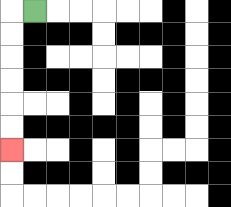{'start': '[1, 0]', 'end': '[0, 6]', 'path_directions': 'L,D,D,D,D,D,D', 'path_coordinates': '[[1, 0], [0, 0], [0, 1], [0, 2], [0, 3], [0, 4], [0, 5], [0, 6]]'}